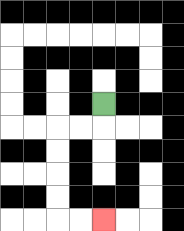{'start': '[4, 4]', 'end': '[4, 9]', 'path_directions': 'D,L,L,D,D,D,D,R,R', 'path_coordinates': '[[4, 4], [4, 5], [3, 5], [2, 5], [2, 6], [2, 7], [2, 8], [2, 9], [3, 9], [4, 9]]'}